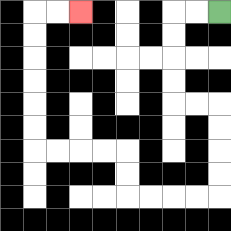{'start': '[9, 0]', 'end': '[3, 0]', 'path_directions': 'L,L,D,D,D,D,R,R,D,D,D,D,L,L,L,L,U,U,L,L,L,L,U,U,U,U,U,U,R,R', 'path_coordinates': '[[9, 0], [8, 0], [7, 0], [7, 1], [7, 2], [7, 3], [7, 4], [8, 4], [9, 4], [9, 5], [9, 6], [9, 7], [9, 8], [8, 8], [7, 8], [6, 8], [5, 8], [5, 7], [5, 6], [4, 6], [3, 6], [2, 6], [1, 6], [1, 5], [1, 4], [1, 3], [1, 2], [1, 1], [1, 0], [2, 0], [3, 0]]'}